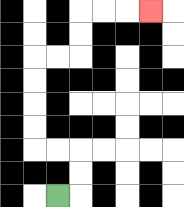{'start': '[2, 8]', 'end': '[6, 0]', 'path_directions': 'R,U,U,L,L,U,U,U,U,R,R,U,U,R,R,R', 'path_coordinates': '[[2, 8], [3, 8], [3, 7], [3, 6], [2, 6], [1, 6], [1, 5], [1, 4], [1, 3], [1, 2], [2, 2], [3, 2], [3, 1], [3, 0], [4, 0], [5, 0], [6, 0]]'}